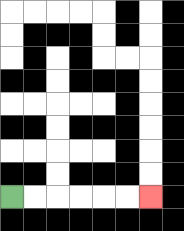{'start': '[0, 8]', 'end': '[6, 8]', 'path_directions': 'R,R,R,R,R,R', 'path_coordinates': '[[0, 8], [1, 8], [2, 8], [3, 8], [4, 8], [5, 8], [6, 8]]'}